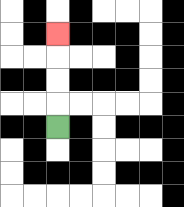{'start': '[2, 5]', 'end': '[2, 1]', 'path_directions': 'U,U,U,U', 'path_coordinates': '[[2, 5], [2, 4], [2, 3], [2, 2], [2, 1]]'}